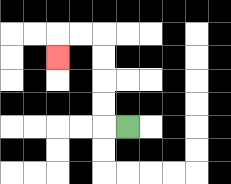{'start': '[5, 5]', 'end': '[2, 2]', 'path_directions': 'L,U,U,U,U,L,L,D', 'path_coordinates': '[[5, 5], [4, 5], [4, 4], [4, 3], [4, 2], [4, 1], [3, 1], [2, 1], [2, 2]]'}